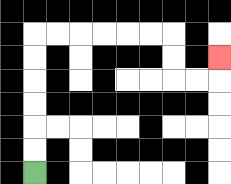{'start': '[1, 7]', 'end': '[9, 2]', 'path_directions': 'U,U,U,U,U,U,R,R,R,R,R,R,D,D,R,R,U', 'path_coordinates': '[[1, 7], [1, 6], [1, 5], [1, 4], [1, 3], [1, 2], [1, 1], [2, 1], [3, 1], [4, 1], [5, 1], [6, 1], [7, 1], [7, 2], [7, 3], [8, 3], [9, 3], [9, 2]]'}